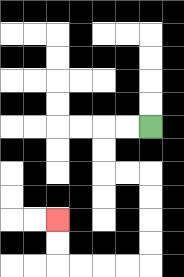{'start': '[6, 5]', 'end': '[2, 9]', 'path_directions': 'L,L,D,D,R,R,D,D,D,D,L,L,L,L,U,U', 'path_coordinates': '[[6, 5], [5, 5], [4, 5], [4, 6], [4, 7], [5, 7], [6, 7], [6, 8], [6, 9], [6, 10], [6, 11], [5, 11], [4, 11], [3, 11], [2, 11], [2, 10], [2, 9]]'}